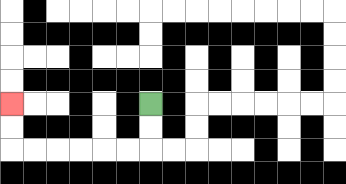{'start': '[6, 4]', 'end': '[0, 4]', 'path_directions': 'D,D,L,L,L,L,L,L,U,U', 'path_coordinates': '[[6, 4], [6, 5], [6, 6], [5, 6], [4, 6], [3, 6], [2, 6], [1, 6], [0, 6], [0, 5], [0, 4]]'}